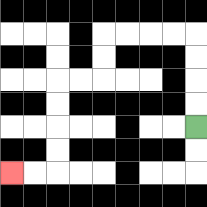{'start': '[8, 5]', 'end': '[0, 7]', 'path_directions': 'U,U,U,U,L,L,L,L,D,D,L,L,D,D,D,D,L,L', 'path_coordinates': '[[8, 5], [8, 4], [8, 3], [8, 2], [8, 1], [7, 1], [6, 1], [5, 1], [4, 1], [4, 2], [4, 3], [3, 3], [2, 3], [2, 4], [2, 5], [2, 6], [2, 7], [1, 7], [0, 7]]'}